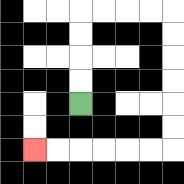{'start': '[3, 4]', 'end': '[1, 6]', 'path_directions': 'U,U,U,U,R,R,R,R,D,D,D,D,D,D,L,L,L,L,L,L', 'path_coordinates': '[[3, 4], [3, 3], [3, 2], [3, 1], [3, 0], [4, 0], [5, 0], [6, 0], [7, 0], [7, 1], [7, 2], [7, 3], [7, 4], [7, 5], [7, 6], [6, 6], [5, 6], [4, 6], [3, 6], [2, 6], [1, 6]]'}